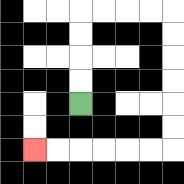{'start': '[3, 4]', 'end': '[1, 6]', 'path_directions': 'U,U,U,U,R,R,R,R,D,D,D,D,D,D,L,L,L,L,L,L', 'path_coordinates': '[[3, 4], [3, 3], [3, 2], [3, 1], [3, 0], [4, 0], [5, 0], [6, 0], [7, 0], [7, 1], [7, 2], [7, 3], [7, 4], [7, 5], [7, 6], [6, 6], [5, 6], [4, 6], [3, 6], [2, 6], [1, 6]]'}